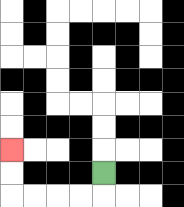{'start': '[4, 7]', 'end': '[0, 6]', 'path_directions': 'D,L,L,L,L,U,U', 'path_coordinates': '[[4, 7], [4, 8], [3, 8], [2, 8], [1, 8], [0, 8], [0, 7], [0, 6]]'}